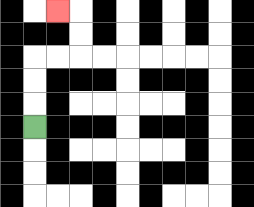{'start': '[1, 5]', 'end': '[2, 0]', 'path_directions': 'U,U,U,R,R,U,U,L', 'path_coordinates': '[[1, 5], [1, 4], [1, 3], [1, 2], [2, 2], [3, 2], [3, 1], [3, 0], [2, 0]]'}